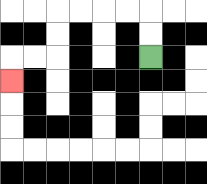{'start': '[6, 2]', 'end': '[0, 3]', 'path_directions': 'U,U,L,L,L,L,D,D,L,L,D', 'path_coordinates': '[[6, 2], [6, 1], [6, 0], [5, 0], [4, 0], [3, 0], [2, 0], [2, 1], [2, 2], [1, 2], [0, 2], [0, 3]]'}